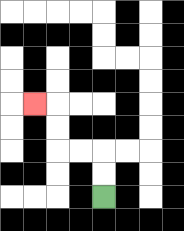{'start': '[4, 8]', 'end': '[1, 4]', 'path_directions': 'U,U,L,L,U,U,L', 'path_coordinates': '[[4, 8], [4, 7], [4, 6], [3, 6], [2, 6], [2, 5], [2, 4], [1, 4]]'}